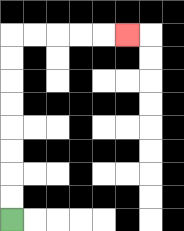{'start': '[0, 9]', 'end': '[5, 1]', 'path_directions': 'U,U,U,U,U,U,U,U,R,R,R,R,R', 'path_coordinates': '[[0, 9], [0, 8], [0, 7], [0, 6], [0, 5], [0, 4], [0, 3], [0, 2], [0, 1], [1, 1], [2, 1], [3, 1], [4, 1], [5, 1]]'}